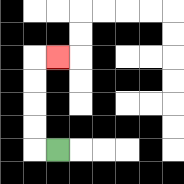{'start': '[2, 6]', 'end': '[2, 2]', 'path_directions': 'L,U,U,U,U,R', 'path_coordinates': '[[2, 6], [1, 6], [1, 5], [1, 4], [1, 3], [1, 2], [2, 2]]'}